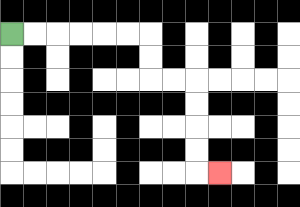{'start': '[0, 1]', 'end': '[9, 7]', 'path_directions': 'R,R,R,R,R,R,D,D,R,R,D,D,D,D,R', 'path_coordinates': '[[0, 1], [1, 1], [2, 1], [3, 1], [4, 1], [5, 1], [6, 1], [6, 2], [6, 3], [7, 3], [8, 3], [8, 4], [8, 5], [8, 6], [8, 7], [9, 7]]'}